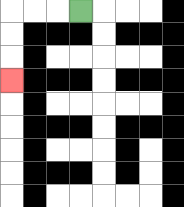{'start': '[3, 0]', 'end': '[0, 3]', 'path_directions': 'L,L,L,D,D,D', 'path_coordinates': '[[3, 0], [2, 0], [1, 0], [0, 0], [0, 1], [0, 2], [0, 3]]'}